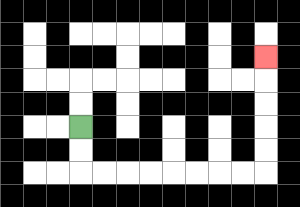{'start': '[3, 5]', 'end': '[11, 2]', 'path_directions': 'D,D,R,R,R,R,R,R,R,R,U,U,U,U,U', 'path_coordinates': '[[3, 5], [3, 6], [3, 7], [4, 7], [5, 7], [6, 7], [7, 7], [8, 7], [9, 7], [10, 7], [11, 7], [11, 6], [11, 5], [11, 4], [11, 3], [11, 2]]'}